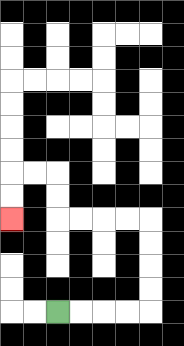{'start': '[2, 13]', 'end': '[0, 9]', 'path_directions': 'R,R,R,R,U,U,U,U,L,L,L,L,U,U,L,L,D,D', 'path_coordinates': '[[2, 13], [3, 13], [4, 13], [5, 13], [6, 13], [6, 12], [6, 11], [6, 10], [6, 9], [5, 9], [4, 9], [3, 9], [2, 9], [2, 8], [2, 7], [1, 7], [0, 7], [0, 8], [0, 9]]'}